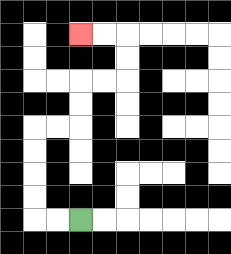{'start': '[3, 9]', 'end': '[3, 1]', 'path_directions': 'L,L,U,U,U,U,R,R,U,U,R,R,U,U,L,L', 'path_coordinates': '[[3, 9], [2, 9], [1, 9], [1, 8], [1, 7], [1, 6], [1, 5], [2, 5], [3, 5], [3, 4], [3, 3], [4, 3], [5, 3], [5, 2], [5, 1], [4, 1], [3, 1]]'}